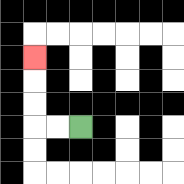{'start': '[3, 5]', 'end': '[1, 2]', 'path_directions': 'L,L,U,U,U', 'path_coordinates': '[[3, 5], [2, 5], [1, 5], [1, 4], [1, 3], [1, 2]]'}